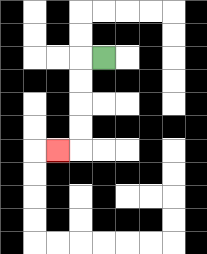{'start': '[4, 2]', 'end': '[2, 6]', 'path_directions': 'L,D,D,D,D,L', 'path_coordinates': '[[4, 2], [3, 2], [3, 3], [3, 4], [3, 5], [3, 6], [2, 6]]'}